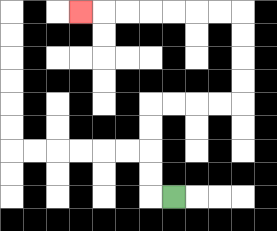{'start': '[7, 8]', 'end': '[3, 0]', 'path_directions': 'L,U,U,U,U,R,R,R,R,U,U,U,U,L,L,L,L,L,L,L', 'path_coordinates': '[[7, 8], [6, 8], [6, 7], [6, 6], [6, 5], [6, 4], [7, 4], [8, 4], [9, 4], [10, 4], [10, 3], [10, 2], [10, 1], [10, 0], [9, 0], [8, 0], [7, 0], [6, 0], [5, 0], [4, 0], [3, 0]]'}